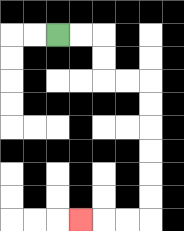{'start': '[2, 1]', 'end': '[3, 9]', 'path_directions': 'R,R,D,D,R,R,D,D,D,D,D,D,L,L,L', 'path_coordinates': '[[2, 1], [3, 1], [4, 1], [4, 2], [4, 3], [5, 3], [6, 3], [6, 4], [6, 5], [6, 6], [6, 7], [6, 8], [6, 9], [5, 9], [4, 9], [3, 9]]'}